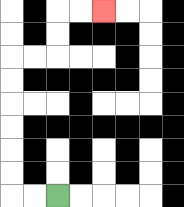{'start': '[2, 8]', 'end': '[4, 0]', 'path_directions': 'L,L,U,U,U,U,U,U,R,R,U,U,R,R', 'path_coordinates': '[[2, 8], [1, 8], [0, 8], [0, 7], [0, 6], [0, 5], [0, 4], [0, 3], [0, 2], [1, 2], [2, 2], [2, 1], [2, 0], [3, 0], [4, 0]]'}